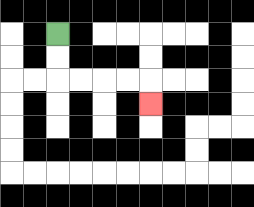{'start': '[2, 1]', 'end': '[6, 4]', 'path_directions': 'D,D,R,R,R,R,D', 'path_coordinates': '[[2, 1], [2, 2], [2, 3], [3, 3], [4, 3], [5, 3], [6, 3], [6, 4]]'}